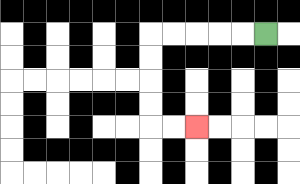{'start': '[11, 1]', 'end': '[8, 5]', 'path_directions': 'L,L,L,L,L,D,D,D,D,R,R', 'path_coordinates': '[[11, 1], [10, 1], [9, 1], [8, 1], [7, 1], [6, 1], [6, 2], [6, 3], [6, 4], [6, 5], [7, 5], [8, 5]]'}